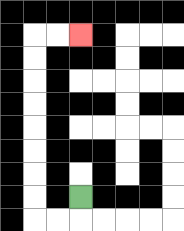{'start': '[3, 8]', 'end': '[3, 1]', 'path_directions': 'D,L,L,U,U,U,U,U,U,U,U,R,R', 'path_coordinates': '[[3, 8], [3, 9], [2, 9], [1, 9], [1, 8], [1, 7], [1, 6], [1, 5], [1, 4], [1, 3], [1, 2], [1, 1], [2, 1], [3, 1]]'}